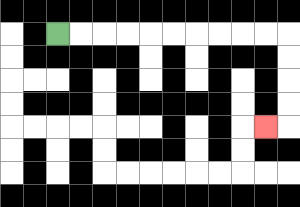{'start': '[2, 1]', 'end': '[11, 5]', 'path_directions': 'R,R,R,R,R,R,R,R,R,R,D,D,D,D,L', 'path_coordinates': '[[2, 1], [3, 1], [4, 1], [5, 1], [6, 1], [7, 1], [8, 1], [9, 1], [10, 1], [11, 1], [12, 1], [12, 2], [12, 3], [12, 4], [12, 5], [11, 5]]'}